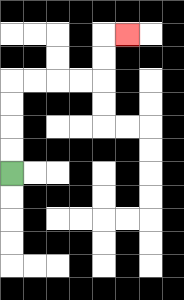{'start': '[0, 7]', 'end': '[5, 1]', 'path_directions': 'U,U,U,U,R,R,R,R,U,U,R', 'path_coordinates': '[[0, 7], [0, 6], [0, 5], [0, 4], [0, 3], [1, 3], [2, 3], [3, 3], [4, 3], [4, 2], [4, 1], [5, 1]]'}